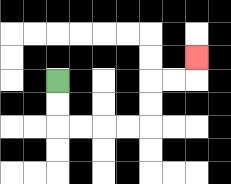{'start': '[2, 3]', 'end': '[8, 2]', 'path_directions': 'D,D,R,R,R,R,U,U,R,R,U', 'path_coordinates': '[[2, 3], [2, 4], [2, 5], [3, 5], [4, 5], [5, 5], [6, 5], [6, 4], [6, 3], [7, 3], [8, 3], [8, 2]]'}